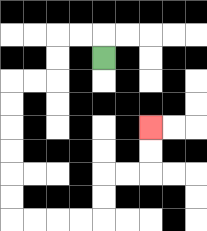{'start': '[4, 2]', 'end': '[6, 5]', 'path_directions': 'U,L,L,D,D,L,L,D,D,D,D,D,D,R,R,R,R,U,U,R,R,U,U', 'path_coordinates': '[[4, 2], [4, 1], [3, 1], [2, 1], [2, 2], [2, 3], [1, 3], [0, 3], [0, 4], [0, 5], [0, 6], [0, 7], [0, 8], [0, 9], [1, 9], [2, 9], [3, 9], [4, 9], [4, 8], [4, 7], [5, 7], [6, 7], [6, 6], [6, 5]]'}